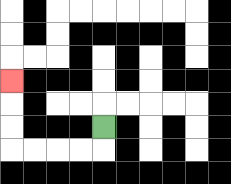{'start': '[4, 5]', 'end': '[0, 3]', 'path_directions': 'D,L,L,L,L,U,U,U', 'path_coordinates': '[[4, 5], [4, 6], [3, 6], [2, 6], [1, 6], [0, 6], [0, 5], [0, 4], [0, 3]]'}